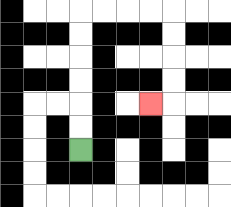{'start': '[3, 6]', 'end': '[6, 4]', 'path_directions': 'U,U,U,U,U,U,R,R,R,R,D,D,D,D,L', 'path_coordinates': '[[3, 6], [3, 5], [3, 4], [3, 3], [3, 2], [3, 1], [3, 0], [4, 0], [5, 0], [6, 0], [7, 0], [7, 1], [7, 2], [7, 3], [7, 4], [6, 4]]'}